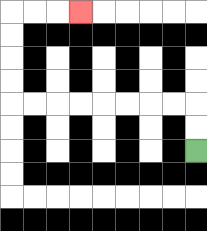{'start': '[8, 6]', 'end': '[3, 0]', 'path_directions': 'U,U,L,L,L,L,L,L,L,L,U,U,U,U,R,R,R', 'path_coordinates': '[[8, 6], [8, 5], [8, 4], [7, 4], [6, 4], [5, 4], [4, 4], [3, 4], [2, 4], [1, 4], [0, 4], [0, 3], [0, 2], [0, 1], [0, 0], [1, 0], [2, 0], [3, 0]]'}